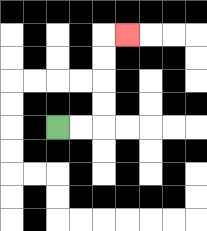{'start': '[2, 5]', 'end': '[5, 1]', 'path_directions': 'R,R,U,U,U,U,R', 'path_coordinates': '[[2, 5], [3, 5], [4, 5], [4, 4], [4, 3], [4, 2], [4, 1], [5, 1]]'}